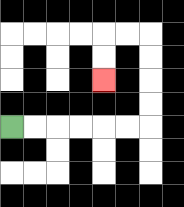{'start': '[0, 5]', 'end': '[4, 3]', 'path_directions': 'R,R,R,R,R,R,U,U,U,U,L,L,D,D', 'path_coordinates': '[[0, 5], [1, 5], [2, 5], [3, 5], [4, 5], [5, 5], [6, 5], [6, 4], [6, 3], [6, 2], [6, 1], [5, 1], [4, 1], [4, 2], [4, 3]]'}